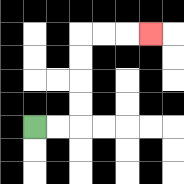{'start': '[1, 5]', 'end': '[6, 1]', 'path_directions': 'R,R,U,U,U,U,R,R,R', 'path_coordinates': '[[1, 5], [2, 5], [3, 5], [3, 4], [3, 3], [3, 2], [3, 1], [4, 1], [5, 1], [6, 1]]'}